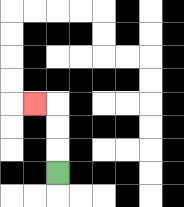{'start': '[2, 7]', 'end': '[1, 4]', 'path_directions': 'U,U,U,L', 'path_coordinates': '[[2, 7], [2, 6], [2, 5], [2, 4], [1, 4]]'}